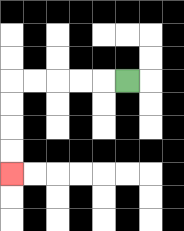{'start': '[5, 3]', 'end': '[0, 7]', 'path_directions': 'L,L,L,L,L,D,D,D,D', 'path_coordinates': '[[5, 3], [4, 3], [3, 3], [2, 3], [1, 3], [0, 3], [0, 4], [0, 5], [0, 6], [0, 7]]'}